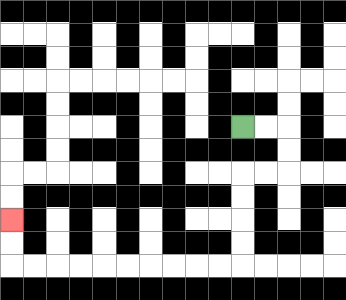{'start': '[10, 5]', 'end': '[0, 9]', 'path_directions': 'R,R,D,D,L,L,D,D,D,D,L,L,L,L,L,L,L,L,L,L,U,U', 'path_coordinates': '[[10, 5], [11, 5], [12, 5], [12, 6], [12, 7], [11, 7], [10, 7], [10, 8], [10, 9], [10, 10], [10, 11], [9, 11], [8, 11], [7, 11], [6, 11], [5, 11], [4, 11], [3, 11], [2, 11], [1, 11], [0, 11], [0, 10], [0, 9]]'}